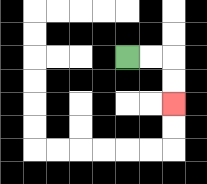{'start': '[5, 2]', 'end': '[7, 4]', 'path_directions': 'R,R,D,D', 'path_coordinates': '[[5, 2], [6, 2], [7, 2], [7, 3], [7, 4]]'}